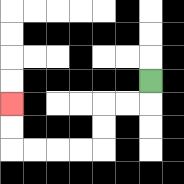{'start': '[6, 3]', 'end': '[0, 4]', 'path_directions': 'D,L,L,D,D,L,L,L,L,U,U', 'path_coordinates': '[[6, 3], [6, 4], [5, 4], [4, 4], [4, 5], [4, 6], [3, 6], [2, 6], [1, 6], [0, 6], [0, 5], [0, 4]]'}